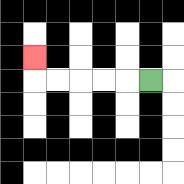{'start': '[6, 3]', 'end': '[1, 2]', 'path_directions': 'L,L,L,L,L,U', 'path_coordinates': '[[6, 3], [5, 3], [4, 3], [3, 3], [2, 3], [1, 3], [1, 2]]'}